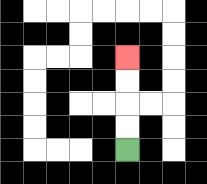{'start': '[5, 6]', 'end': '[5, 2]', 'path_directions': 'U,U,U,U', 'path_coordinates': '[[5, 6], [5, 5], [5, 4], [5, 3], [5, 2]]'}